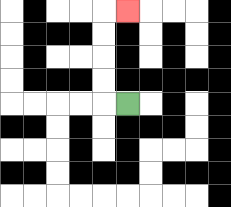{'start': '[5, 4]', 'end': '[5, 0]', 'path_directions': 'L,U,U,U,U,R', 'path_coordinates': '[[5, 4], [4, 4], [4, 3], [4, 2], [4, 1], [4, 0], [5, 0]]'}